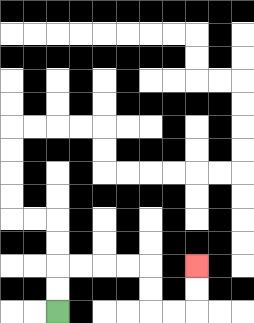{'start': '[2, 13]', 'end': '[8, 11]', 'path_directions': 'U,U,R,R,R,R,D,D,R,R,U,U', 'path_coordinates': '[[2, 13], [2, 12], [2, 11], [3, 11], [4, 11], [5, 11], [6, 11], [6, 12], [6, 13], [7, 13], [8, 13], [8, 12], [8, 11]]'}